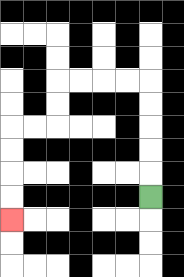{'start': '[6, 8]', 'end': '[0, 9]', 'path_directions': 'U,U,U,U,U,L,L,L,L,D,D,L,L,D,D,D,D', 'path_coordinates': '[[6, 8], [6, 7], [6, 6], [6, 5], [6, 4], [6, 3], [5, 3], [4, 3], [3, 3], [2, 3], [2, 4], [2, 5], [1, 5], [0, 5], [0, 6], [0, 7], [0, 8], [0, 9]]'}